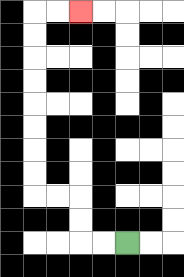{'start': '[5, 10]', 'end': '[3, 0]', 'path_directions': 'L,L,U,U,L,L,U,U,U,U,U,U,U,U,R,R', 'path_coordinates': '[[5, 10], [4, 10], [3, 10], [3, 9], [3, 8], [2, 8], [1, 8], [1, 7], [1, 6], [1, 5], [1, 4], [1, 3], [1, 2], [1, 1], [1, 0], [2, 0], [3, 0]]'}